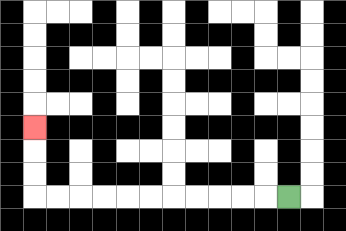{'start': '[12, 8]', 'end': '[1, 5]', 'path_directions': 'L,L,L,L,L,L,L,L,L,L,L,U,U,U', 'path_coordinates': '[[12, 8], [11, 8], [10, 8], [9, 8], [8, 8], [7, 8], [6, 8], [5, 8], [4, 8], [3, 8], [2, 8], [1, 8], [1, 7], [1, 6], [1, 5]]'}